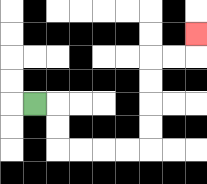{'start': '[1, 4]', 'end': '[8, 1]', 'path_directions': 'R,D,D,R,R,R,R,U,U,U,U,R,R,U', 'path_coordinates': '[[1, 4], [2, 4], [2, 5], [2, 6], [3, 6], [4, 6], [5, 6], [6, 6], [6, 5], [6, 4], [6, 3], [6, 2], [7, 2], [8, 2], [8, 1]]'}